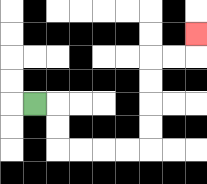{'start': '[1, 4]', 'end': '[8, 1]', 'path_directions': 'R,D,D,R,R,R,R,U,U,U,U,R,R,U', 'path_coordinates': '[[1, 4], [2, 4], [2, 5], [2, 6], [3, 6], [4, 6], [5, 6], [6, 6], [6, 5], [6, 4], [6, 3], [6, 2], [7, 2], [8, 2], [8, 1]]'}